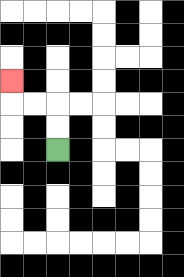{'start': '[2, 6]', 'end': '[0, 3]', 'path_directions': 'U,U,L,L,U', 'path_coordinates': '[[2, 6], [2, 5], [2, 4], [1, 4], [0, 4], [0, 3]]'}